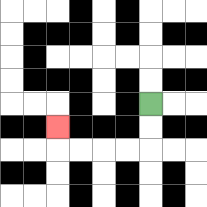{'start': '[6, 4]', 'end': '[2, 5]', 'path_directions': 'D,D,L,L,L,L,U', 'path_coordinates': '[[6, 4], [6, 5], [6, 6], [5, 6], [4, 6], [3, 6], [2, 6], [2, 5]]'}